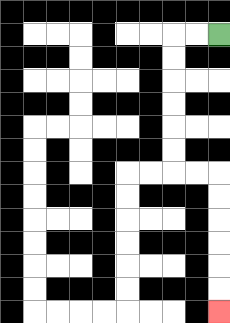{'start': '[9, 1]', 'end': '[9, 13]', 'path_directions': 'L,L,D,D,D,D,D,D,R,R,D,D,D,D,D,D', 'path_coordinates': '[[9, 1], [8, 1], [7, 1], [7, 2], [7, 3], [7, 4], [7, 5], [7, 6], [7, 7], [8, 7], [9, 7], [9, 8], [9, 9], [9, 10], [9, 11], [9, 12], [9, 13]]'}